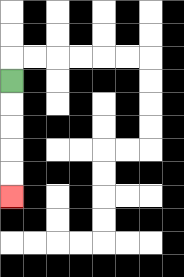{'start': '[0, 3]', 'end': '[0, 8]', 'path_directions': 'D,D,D,D,D', 'path_coordinates': '[[0, 3], [0, 4], [0, 5], [0, 6], [0, 7], [0, 8]]'}